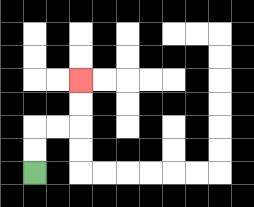{'start': '[1, 7]', 'end': '[3, 3]', 'path_directions': 'U,U,R,R,U,U', 'path_coordinates': '[[1, 7], [1, 6], [1, 5], [2, 5], [3, 5], [3, 4], [3, 3]]'}